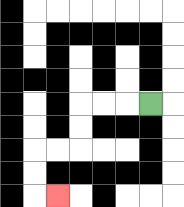{'start': '[6, 4]', 'end': '[2, 8]', 'path_directions': 'L,L,L,D,D,L,L,D,D,R', 'path_coordinates': '[[6, 4], [5, 4], [4, 4], [3, 4], [3, 5], [3, 6], [2, 6], [1, 6], [1, 7], [1, 8], [2, 8]]'}